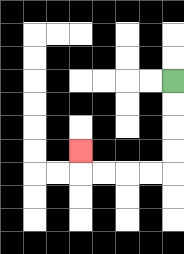{'start': '[7, 3]', 'end': '[3, 6]', 'path_directions': 'D,D,D,D,L,L,L,L,U', 'path_coordinates': '[[7, 3], [7, 4], [7, 5], [7, 6], [7, 7], [6, 7], [5, 7], [4, 7], [3, 7], [3, 6]]'}